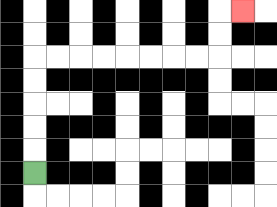{'start': '[1, 7]', 'end': '[10, 0]', 'path_directions': 'U,U,U,U,U,R,R,R,R,R,R,R,R,U,U,R', 'path_coordinates': '[[1, 7], [1, 6], [1, 5], [1, 4], [1, 3], [1, 2], [2, 2], [3, 2], [4, 2], [5, 2], [6, 2], [7, 2], [8, 2], [9, 2], [9, 1], [9, 0], [10, 0]]'}